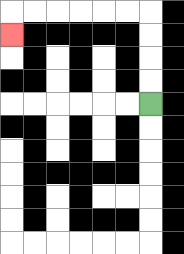{'start': '[6, 4]', 'end': '[0, 1]', 'path_directions': 'U,U,U,U,L,L,L,L,L,L,D', 'path_coordinates': '[[6, 4], [6, 3], [6, 2], [6, 1], [6, 0], [5, 0], [4, 0], [3, 0], [2, 0], [1, 0], [0, 0], [0, 1]]'}